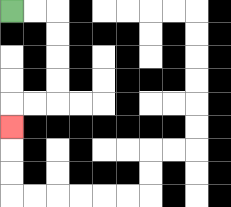{'start': '[0, 0]', 'end': '[0, 5]', 'path_directions': 'R,R,D,D,D,D,L,L,D', 'path_coordinates': '[[0, 0], [1, 0], [2, 0], [2, 1], [2, 2], [2, 3], [2, 4], [1, 4], [0, 4], [0, 5]]'}